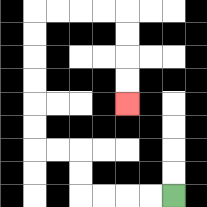{'start': '[7, 8]', 'end': '[5, 4]', 'path_directions': 'L,L,L,L,U,U,L,L,U,U,U,U,U,U,R,R,R,R,D,D,D,D', 'path_coordinates': '[[7, 8], [6, 8], [5, 8], [4, 8], [3, 8], [3, 7], [3, 6], [2, 6], [1, 6], [1, 5], [1, 4], [1, 3], [1, 2], [1, 1], [1, 0], [2, 0], [3, 0], [4, 0], [5, 0], [5, 1], [5, 2], [5, 3], [5, 4]]'}